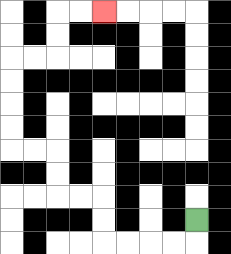{'start': '[8, 9]', 'end': '[4, 0]', 'path_directions': 'D,L,L,L,L,U,U,L,L,U,U,L,L,U,U,U,U,R,R,U,U,R,R', 'path_coordinates': '[[8, 9], [8, 10], [7, 10], [6, 10], [5, 10], [4, 10], [4, 9], [4, 8], [3, 8], [2, 8], [2, 7], [2, 6], [1, 6], [0, 6], [0, 5], [0, 4], [0, 3], [0, 2], [1, 2], [2, 2], [2, 1], [2, 0], [3, 0], [4, 0]]'}